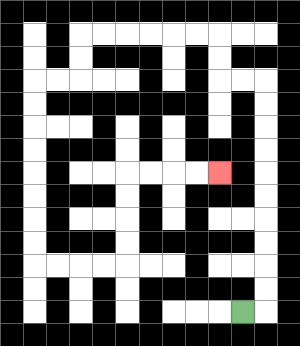{'start': '[10, 13]', 'end': '[9, 7]', 'path_directions': 'R,U,U,U,U,U,U,U,U,U,U,L,L,U,U,L,L,L,L,L,L,D,D,L,L,D,D,D,D,D,D,D,D,R,R,R,R,U,U,U,U,R,R,R,R', 'path_coordinates': '[[10, 13], [11, 13], [11, 12], [11, 11], [11, 10], [11, 9], [11, 8], [11, 7], [11, 6], [11, 5], [11, 4], [11, 3], [10, 3], [9, 3], [9, 2], [9, 1], [8, 1], [7, 1], [6, 1], [5, 1], [4, 1], [3, 1], [3, 2], [3, 3], [2, 3], [1, 3], [1, 4], [1, 5], [1, 6], [1, 7], [1, 8], [1, 9], [1, 10], [1, 11], [2, 11], [3, 11], [4, 11], [5, 11], [5, 10], [5, 9], [5, 8], [5, 7], [6, 7], [7, 7], [8, 7], [9, 7]]'}